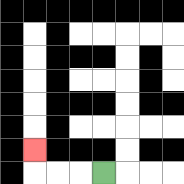{'start': '[4, 7]', 'end': '[1, 6]', 'path_directions': 'L,L,L,U', 'path_coordinates': '[[4, 7], [3, 7], [2, 7], [1, 7], [1, 6]]'}